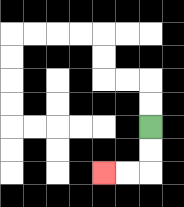{'start': '[6, 5]', 'end': '[4, 7]', 'path_directions': 'D,D,L,L', 'path_coordinates': '[[6, 5], [6, 6], [6, 7], [5, 7], [4, 7]]'}